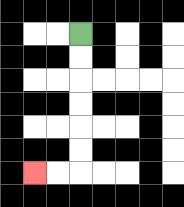{'start': '[3, 1]', 'end': '[1, 7]', 'path_directions': 'D,D,D,D,D,D,L,L', 'path_coordinates': '[[3, 1], [3, 2], [3, 3], [3, 4], [3, 5], [3, 6], [3, 7], [2, 7], [1, 7]]'}